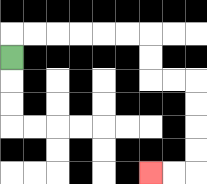{'start': '[0, 2]', 'end': '[6, 7]', 'path_directions': 'U,R,R,R,R,R,R,D,D,R,R,D,D,D,D,L,L', 'path_coordinates': '[[0, 2], [0, 1], [1, 1], [2, 1], [3, 1], [4, 1], [5, 1], [6, 1], [6, 2], [6, 3], [7, 3], [8, 3], [8, 4], [8, 5], [8, 6], [8, 7], [7, 7], [6, 7]]'}